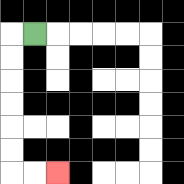{'start': '[1, 1]', 'end': '[2, 7]', 'path_directions': 'L,D,D,D,D,D,D,R,R', 'path_coordinates': '[[1, 1], [0, 1], [0, 2], [0, 3], [0, 4], [0, 5], [0, 6], [0, 7], [1, 7], [2, 7]]'}